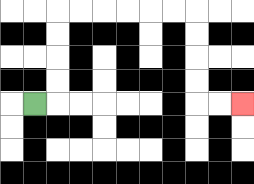{'start': '[1, 4]', 'end': '[10, 4]', 'path_directions': 'R,U,U,U,U,R,R,R,R,R,R,D,D,D,D,R,R', 'path_coordinates': '[[1, 4], [2, 4], [2, 3], [2, 2], [2, 1], [2, 0], [3, 0], [4, 0], [5, 0], [6, 0], [7, 0], [8, 0], [8, 1], [8, 2], [8, 3], [8, 4], [9, 4], [10, 4]]'}